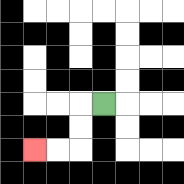{'start': '[4, 4]', 'end': '[1, 6]', 'path_directions': 'L,D,D,L,L', 'path_coordinates': '[[4, 4], [3, 4], [3, 5], [3, 6], [2, 6], [1, 6]]'}